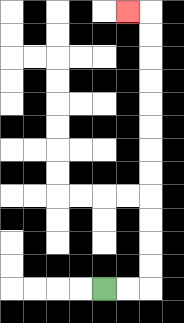{'start': '[4, 12]', 'end': '[5, 0]', 'path_directions': 'R,R,U,U,U,U,U,U,U,U,U,U,U,U,L', 'path_coordinates': '[[4, 12], [5, 12], [6, 12], [6, 11], [6, 10], [6, 9], [6, 8], [6, 7], [6, 6], [6, 5], [6, 4], [6, 3], [6, 2], [6, 1], [6, 0], [5, 0]]'}